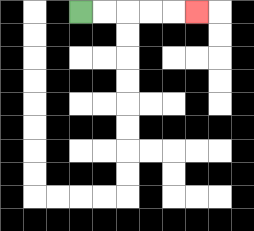{'start': '[3, 0]', 'end': '[8, 0]', 'path_directions': 'R,R,R,R,R', 'path_coordinates': '[[3, 0], [4, 0], [5, 0], [6, 0], [7, 0], [8, 0]]'}